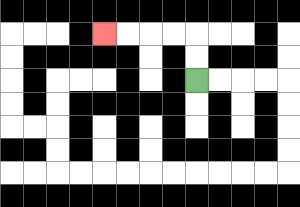{'start': '[8, 3]', 'end': '[4, 1]', 'path_directions': 'U,U,L,L,L,L', 'path_coordinates': '[[8, 3], [8, 2], [8, 1], [7, 1], [6, 1], [5, 1], [4, 1]]'}